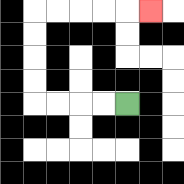{'start': '[5, 4]', 'end': '[6, 0]', 'path_directions': 'L,L,L,L,U,U,U,U,R,R,R,R,R', 'path_coordinates': '[[5, 4], [4, 4], [3, 4], [2, 4], [1, 4], [1, 3], [1, 2], [1, 1], [1, 0], [2, 0], [3, 0], [4, 0], [5, 0], [6, 0]]'}